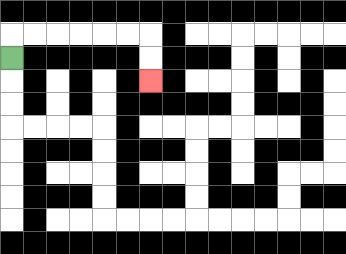{'start': '[0, 2]', 'end': '[6, 3]', 'path_directions': 'U,R,R,R,R,R,R,D,D', 'path_coordinates': '[[0, 2], [0, 1], [1, 1], [2, 1], [3, 1], [4, 1], [5, 1], [6, 1], [6, 2], [6, 3]]'}